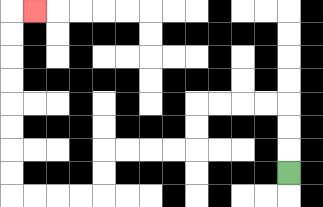{'start': '[12, 7]', 'end': '[1, 0]', 'path_directions': 'U,U,U,L,L,L,L,D,D,L,L,L,L,D,D,L,L,L,L,U,U,U,U,U,U,U,U,R', 'path_coordinates': '[[12, 7], [12, 6], [12, 5], [12, 4], [11, 4], [10, 4], [9, 4], [8, 4], [8, 5], [8, 6], [7, 6], [6, 6], [5, 6], [4, 6], [4, 7], [4, 8], [3, 8], [2, 8], [1, 8], [0, 8], [0, 7], [0, 6], [0, 5], [0, 4], [0, 3], [0, 2], [0, 1], [0, 0], [1, 0]]'}